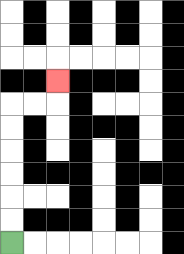{'start': '[0, 10]', 'end': '[2, 3]', 'path_directions': 'U,U,U,U,U,U,R,R,U', 'path_coordinates': '[[0, 10], [0, 9], [0, 8], [0, 7], [0, 6], [0, 5], [0, 4], [1, 4], [2, 4], [2, 3]]'}